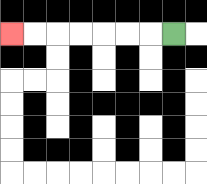{'start': '[7, 1]', 'end': '[0, 1]', 'path_directions': 'L,L,L,L,L,L,L', 'path_coordinates': '[[7, 1], [6, 1], [5, 1], [4, 1], [3, 1], [2, 1], [1, 1], [0, 1]]'}